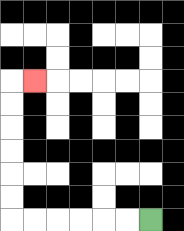{'start': '[6, 9]', 'end': '[1, 3]', 'path_directions': 'L,L,L,L,L,L,U,U,U,U,U,U,R', 'path_coordinates': '[[6, 9], [5, 9], [4, 9], [3, 9], [2, 9], [1, 9], [0, 9], [0, 8], [0, 7], [0, 6], [0, 5], [0, 4], [0, 3], [1, 3]]'}